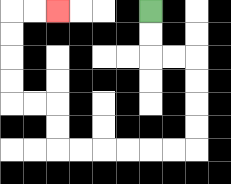{'start': '[6, 0]', 'end': '[2, 0]', 'path_directions': 'D,D,R,R,D,D,D,D,L,L,L,L,L,L,U,U,L,L,U,U,U,U,R,R', 'path_coordinates': '[[6, 0], [6, 1], [6, 2], [7, 2], [8, 2], [8, 3], [8, 4], [8, 5], [8, 6], [7, 6], [6, 6], [5, 6], [4, 6], [3, 6], [2, 6], [2, 5], [2, 4], [1, 4], [0, 4], [0, 3], [0, 2], [0, 1], [0, 0], [1, 0], [2, 0]]'}